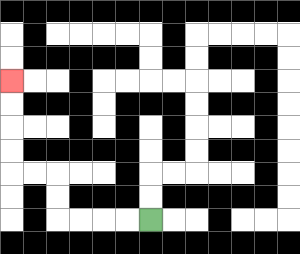{'start': '[6, 9]', 'end': '[0, 3]', 'path_directions': 'L,L,L,L,U,U,L,L,U,U,U,U', 'path_coordinates': '[[6, 9], [5, 9], [4, 9], [3, 9], [2, 9], [2, 8], [2, 7], [1, 7], [0, 7], [0, 6], [0, 5], [0, 4], [0, 3]]'}